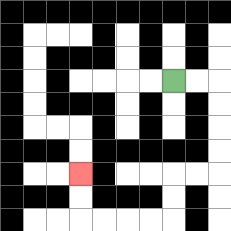{'start': '[7, 3]', 'end': '[3, 7]', 'path_directions': 'R,R,D,D,D,D,L,L,D,D,L,L,L,L,U,U', 'path_coordinates': '[[7, 3], [8, 3], [9, 3], [9, 4], [9, 5], [9, 6], [9, 7], [8, 7], [7, 7], [7, 8], [7, 9], [6, 9], [5, 9], [4, 9], [3, 9], [3, 8], [3, 7]]'}